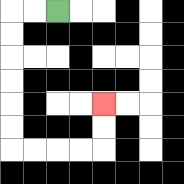{'start': '[2, 0]', 'end': '[4, 4]', 'path_directions': 'L,L,D,D,D,D,D,D,R,R,R,R,U,U', 'path_coordinates': '[[2, 0], [1, 0], [0, 0], [0, 1], [0, 2], [0, 3], [0, 4], [0, 5], [0, 6], [1, 6], [2, 6], [3, 6], [4, 6], [4, 5], [4, 4]]'}